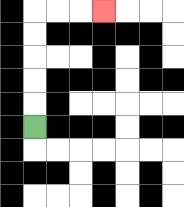{'start': '[1, 5]', 'end': '[4, 0]', 'path_directions': 'U,U,U,U,U,R,R,R', 'path_coordinates': '[[1, 5], [1, 4], [1, 3], [1, 2], [1, 1], [1, 0], [2, 0], [3, 0], [4, 0]]'}